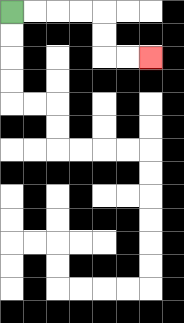{'start': '[0, 0]', 'end': '[6, 2]', 'path_directions': 'R,R,R,R,D,D,R,R', 'path_coordinates': '[[0, 0], [1, 0], [2, 0], [3, 0], [4, 0], [4, 1], [4, 2], [5, 2], [6, 2]]'}